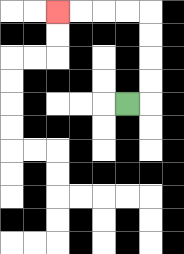{'start': '[5, 4]', 'end': '[2, 0]', 'path_directions': 'R,U,U,U,U,L,L,L,L', 'path_coordinates': '[[5, 4], [6, 4], [6, 3], [6, 2], [6, 1], [6, 0], [5, 0], [4, 0], [3, 0], [2, 0]]'}